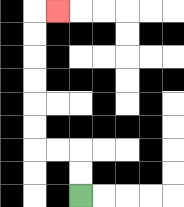{'start': '[3, 8]', 'end': '[2, 0]', 'path_directions': 'U,U,L,L,U,U,U,U,U,U,R', 'path_coordinates': '[[3, 8], [3, 7], [3, 6], [2, 6], [1, 6], [1, 5], [1, 4], [1, 3], [1, 2], [1, 1], [1, 0], [2, 0]]'}